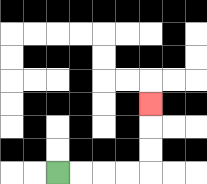{'start': '[2, 7]', 'end': '[6, 4]', 'path_directions': 'R,R,R,R,U,U,U', 'path_coordinates': '[[2, 7], [3, 7], [4, 7], [5, 7], [6, 7], [6, 6], [6, 5], [6, 4]]'}